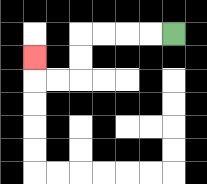{'start': '[7, 1]', 'end': '[1, 2]', 'path_directions': 'L,L,L,L,D,D,L,L,U', 'path_coordinates': '[[7, 1], [6, 1], [5, 1], [4, 1], [3, 1], [3, 2], [3, 3], [2, 3], [1, 3], [1, 2]]'}